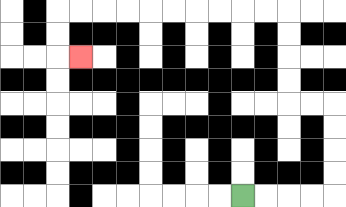{'start': '[10, 8]', 'end': '[3, 2]', 'path_directions': 'R,R,R,R,U,U,U,U,L,L,U,U,U,U,L,L,L,L,L,L,L,L,L,L,D,D,R', 'path_coordinates': '[[10, 8], [11, 8], [12, 8], [13, 8], [14, 8], [14, 7], [14, 6], [14, 5], [14, 4], [13, 4], [12, 4], [12, 3], [12, 2], [12, 1], [12, 0], [11, 0], [10, 0], [9, 0], [8, 0], [7, 0], [6, 0], [5, 0], [4, 0], [3, 0], [2, 0], [2, 1], [2, 2], [3, 2]]'}